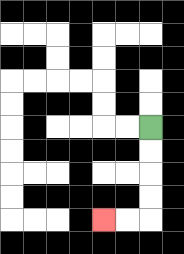{'start': '[6, 5]', 'end': '[4, 9]', 'path_directions': 'D,D,D,D,L,L', 'path_coordinates': '[[6, 5], [6, 6], [6, 7], [6, 8], [6, 9], [5, 9], [4, 9]]'}